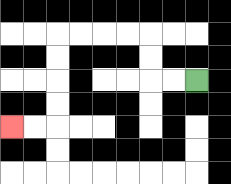{'start': '[8, 3]', 'end': '[0, 5]', 'path_directions': 'L,L,U,U,L,L,L,L,D,D,D,D,L,L', 'path_coordinates': '[[8, 3], [7, 3], [6, 3], [6, 2], [6, 1], [5, 1], [4, 1], [3, 1], [2, 1], [2, 2], [2, 3], [2, 4], [2, 5], [1, 5], [0, 5]]'}